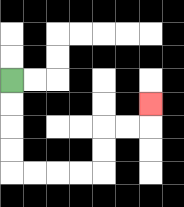{'start': '[0, 3]', 'end': '[6, 4]', 'path_directions': 'D,D,D,D,R,R,R,R,U,U,R,R,U', 'path_coordinates': '[[0, 3], [0, 4], [0, 5], [0, 6], [0, 7], [1, 7], [2, 7], [3, 7], [4, 7], [4, 6], [4, 5], [5, 5], [6, 5], [6, 4]]'}